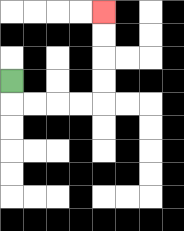{'start': '[0, 3]', 'end': '[4, 0]', 'path_directions': 'D,R,R,R,R,U,U,U,U', 'path_coordinates': '[[0, 3], [0, 4], [1, 4], [2, 4], [3, 4], [4, 4], [4, 3], [4, 2], [4, 1], [4, 0]]'}